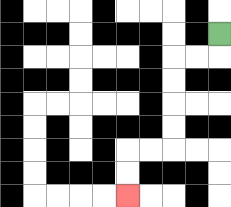{'start': '[9, 1]', 'end': '[5, 8]', 'path_directions': 'D,L,L,D,D,D,D,L,L,D,D', 'path_coordinates': '[[9, 1], [9, 2], [8, 2], [7, 2], [7, 3], [7, 4], [7, 5], [7, 6], [6, 6], [5, 6], [5, 7], [5, 8]]'}